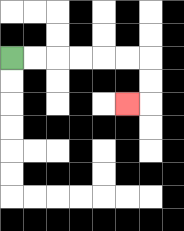{'start': '[0, 2]', 'end': '[5, 4]', 'path_directions': 'R,R,R,R,R,R,D,D,L', 'path_coordinates': '[[0, 2], [1, 2], [2, 2], [3, 2], [4, 2], [5, 2], [6, 2], [6, 3], [6, 4], [5, 4]]'}